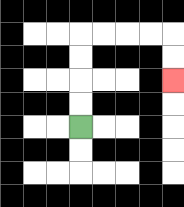{'start': '[3, 5]', 'end': '[7, 3]', 'path_directions': 'U,U,U,U,R,R,R,R,D,D', 'path_coordinates': '[[3, 5], [3, 4], [3, 3], [3, 2], [3, 1], [4, 1], [5, 1], [6, 1], [7, 1], [7, 2], [7, 3]]'}